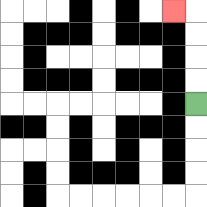{'start': '[8, 4]', 'end': '[7, 0]', 'path_directions': 'U,U,U,U,L', 'path_coordinates': '[[8, 4], [8, 3], [8, 2], [8, 1], [8, 0], [7, 0]]'}